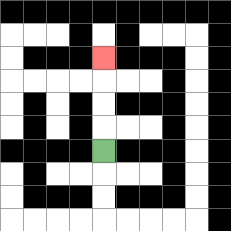{'start': '[4, 6]', 'end': '[4, 2]', 'path_directions': 'U,U,U,U', 'path_coordinates': '[[4, 6], [4, 5], [4, 4], [4, 3], [4, 2]]'}